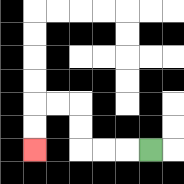{'start': '[6, 6]', 'end': '[1, 6]', 'path_directions': 'L,L,L,U,U,L,L,D,D', 'path_coordinates': '[[6, 6], [5, 6], [4, 6], [3, 6], [3, 5], [3, 4], [2, 4], [1, 4], [1, 5], [1, 6]]'}